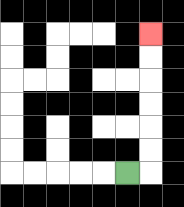{'start': '[5, 7]', 'end': '[6, 1]', 'path_directions': 'R,U,U,U,U,U,U', 'path_coordinates': '[[5, 7], [6, 7], [6, 6], [6, 5], [6, 4], [6, 3], [6, 2], [6, 1]]'}